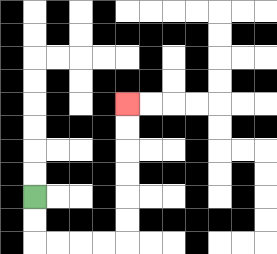{'start': '[1, 8]', 'end': '[5, 4]', 'path_directions': 'D,D,R,R,R,R,U,U,U,U,U,U', 'path_coordinates': '[[1, 8], [1, 9], [1, 10], [2, 10], [3, 10], [4, 10], [5, 10], [5, 9], [5, 8], [5, 7], [5, 6], [5, 5], [5, 4]]'}